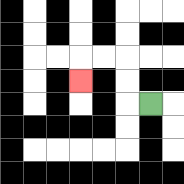{'start': '[6, 4]', 'end': '[3, 3]', 'path_directions': 'L,U,U,L,L,D', 'path_coordinates': '[[6, 4], [5, 4], [5, 3], [5, 2], [4, 2], [3, 2], [3, 3]]'}